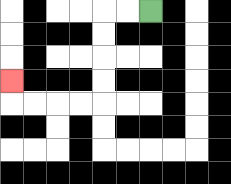{'start': '[6, 0]', 'end': '[0, 3]', 'path_directions': 'L,L,D,D,D,D,L,L,L,L,U', 'path_coordinates': '[[6, 0], [5, 0], [4, 0], [4, 1], [4, 2], [4, 3], [4, 4], [3, 4], [2, 4], [1, 4], [0, 4], [0, 3]]'}